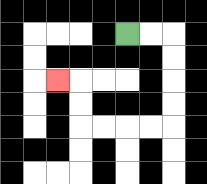{'start': '[5, 1]', 'end': '[2, 3]', 'path_directions': 'R,R,D,D,D,D,L,L,L,L,U,U,L', 'path_coordinates': '[[5, 1], [6, 1], [7, 1], [7, 2], [7, 3], [7, 4], [7, 5], [6, 5], [5, 5], [4, 5], [3, 5], [3, 4], [3, 3], [2, 3]]'}